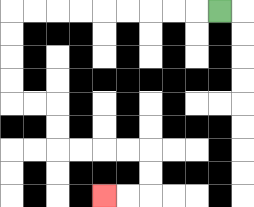{'start': '[9, 0]', 'end': '[4, 8]', 'path_directions': 'L,L,L,L,L,L,L,L,L,D,D,D,D,R,R,D,D,R,R,R,R,D,D,L,L', 'path_coordinates': '[[9, 0], [8, 0], [7, 0], [6, 0], [5, 0], [4, 0], [3, 0], [2, 0], [1, 0], [0, 0], [0, 1], [0, 2], [0, 3], [0, 4], [1, 4], [2, 4], [2, 5], [2, 6], [3, 6], [4, 6], [5, 6], [6, 6], [6, 7], [6, 8], [5, 8], [4, 8]]'}